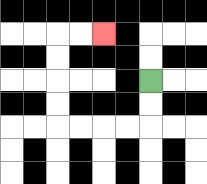{'start': '[6, 3]', 'end': '[4, 1]', 'path_directions': 'D,D,L,L,L,L,U,U,U,U,R,R', 'path_coordinates': '[[6, 3], [6, 4], [6, 5], [5, 5], [4, 5], [3, 5], [2, 5], [2, 4], [2, 3], [2, 2], [2, 1], [3, 1], [4, 1]]'}